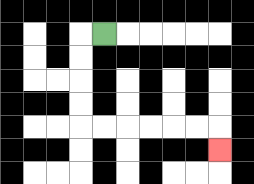{'start': '[4, 1]', 'end': '[9, 6]', 'path_directions': 'L,D,D,D,D,R,R,R,R,R,R,D', 'path_coordinates': '[[4, 1], [3, 1], [3, 2], [3, 3], [3, 4], [3, 5], [4, 5], [5, 5], [6, 5], [7, 5], [8, 5], [9, 5], [9, 6]]'}